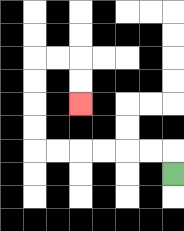{'start': '[7, 7]', 'end': '[3, 4]', 'path_directions': 'U,L,L,L,L,L,L,U,U,U,U,R,R,D,D', 'path_coordinates': '[[7, 7], [7, 6], [6, 6], [5, 6], [4, 6], [3, 6], [2, 6], [1, 6], [1, 5], [1, 4], [1, 3], [1, 2], [2, 2], [3, 2], [3, 3], [3, 4]]'}